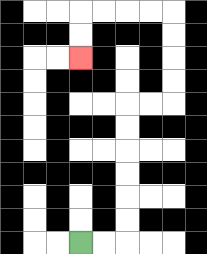{'start': '[3, 10]', 'end': '[3, 2]', 'path_directions': 'R,R,U,U,U,U,U,U,R,R,U,U,U,U,L,L,L,L,D,D', 'path_coordinates': '[[3, 10], [4, 10], [5, 10], [5, 9], [5, 8], [5, 7], [5, 6], [5, 5], [5, 4], [6, 4], [7, 4], [7, 3], [7, 2], [7, 1], [7, 0], [6, 0], [5, 0], [4, 0], [3, 0], [3, 1], [3, 2]]'}